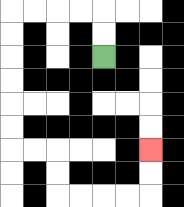{'start': '[4, 2]', 'end': '[6, 6]', 'path_directions': 'U,U,L,L,L,L,D,D,D,D,D,D,R,R,D,D,R,R,R,R,U,U', 'path_coordinates': '[[4, 2], [4, 1], [4, 0], [3, 0], [2, 0], [1, 0], [0, 0], [0, 1], [0, 2], [0, 3], [0, 4], [0, 5], [0, 6], [1, 6], [2, 6], [2, 7], [2, 8], [3, 8], [4, 8], [5, 8], [6, 8], [6, 7], [6, 6]]'}